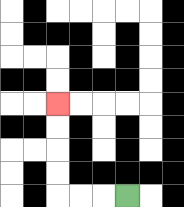{'start': '[5, 8]', 'end': '[2, 4]', 'path_directions': 'L,L,L,U,U,U,U', 'path_coordinates': '[[5, 8], [4, 8], [3, 8], [2, 8], [2, 7], [2, 6], [2, 5], [2, 4]]'}